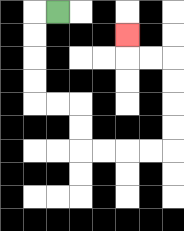{'start': '[2, 0]', 'end': '[5, 1]', 'path_directions': 'L,D,D,D,D,R,R,D,D,R,R,R,R,U,U,U,U,L,L,U', 'path_coordinates': '[[2, 0], [1, 0], [1, 1], [1, 2], [1, 3], [1, 4], [2, 4], [3, 4], [3, 5], [3, 6], [4, 6], [5, 6], [6, 6], [7, 6], [7, 5], [7, 4], [7, 3], [7, 2], [6, 2], [5, 2], [5, 1]]'}